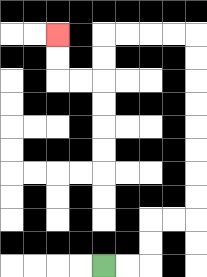{'start': '[4, 11]', 'end': '[2, 1]', 'path_directions': 'R,R,U,U,R,R,U,U,U,U,U,U,U,U,L,L,L,L,D,D,L,L,U,U', 'path_coordinates': '[[4, 11], [5, 11], [6, 11], [6, 10], [6, 9], [7, 9], [8, 9], [8, 8], [8, 7], [8, 6], [8, 5], [8, 4], [8, 3], [8, 2], [8, 1], [7, 1], [6, 1], [5, 1], [4, 1], [4, 2], [4, 3], [3, 3], [2, 3], [2, 2], [2, 1]]'}